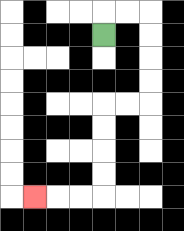{'start': '[4, 1]', 'end': '[1, 8]', 'path_directions': 'U,R,R,D,D,D,D,L,L,D,D,D,D,L,L,L', 'path_coordinates': '[[4, 1], [4, 0], [5, 0], [6, 0], [6, 1], [6, 2], [6, 3], [6, 4], [5, 4], [4, 4], [4, 5], [4, 6], [4, 7], [4, 8], [3, 8], [2, 8], [1, 8]]'}